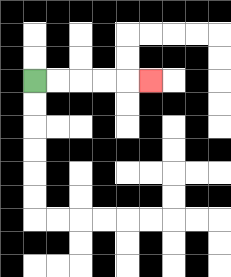{'start': '[1, 3]', 'end': '[6, 3]', 'path_directions': 'R,R,R,R,R', 'path_coordinates': '[[1, 3], [2, 3], [3, 3], [4, 3], [5, 3], [6, 3]]'}